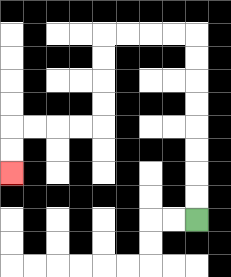{'start': '[8, 9]', 'end': '[0, 7]', 'path_directions': 'U,U,U,U,U,U,U,U,L,L,L,L,D,D,D,D,L,L,L,L,D,D', 'path_coordinates': '[[8, 9], [8, 8], [8, 7], [8, 6], [8, 5], [8, 4], [8, 3], [8, 2], [8, 1], [7, 1], [6, 1], [5, 1], [4, 1], [4, 2], [4, 3], [4, 4], [4, 5], [3, 5], [2, 5], [1, 5], [0, 5], [0, 6], [0, 7]]'}